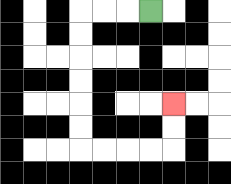{'start': '[6, 0]', 'end': '[7, 4]', 'path_directions': 'L,L,L,D,D,D,D,D,D,R,R,R,R,U,U', 'path_coordinates': '[[6, 0], [5, 0], [4, 0], [3, 0], [3, 1], [3, 2], [3, 3], [3, 4], [3, 5], [3, 6], [4, 6], [5, 6], [6, 6], [7, 6], [7, 5], [7, 4]]'}